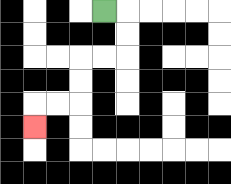{'start': '[4, 0]', 'end': '[1, 5]', 'path_directions': 'R,D,D,L,L,D,D,L,L,D', 'path_coordinates': '[[4, 0], [5, 0], [5, 1], [5, 2], [4, 2], [3, 2], [3, 3], [3, 4], [2, 4], [1, 4], [1, 5]]'}